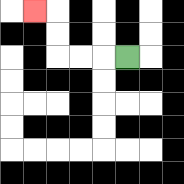{'start': '[5, 2]', 'end': '[1, 0]', 'path_directions': 'L,L,L,U,U,L', 'path_coordinates': '[[5, 2], [4, 2], [3, 2], [2, 2], [2, 1], [2, 0], [1, 0]]'}